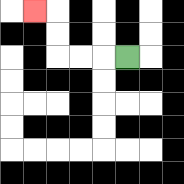{'start': '[5, 2]', 'end': '[1, 0]', 'path_directions': 'L,L,L,U,U,L', 'path_coordinates': '[[5, 2], [4, 2], [3, 2], [2, 2], [2, 1], [2, 0], [1, 0]]'}